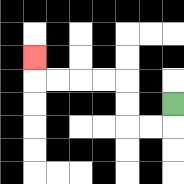{'start': '[7, 4]', 'end': '[1, 2]', 'path_directions': 'D,L,L,U,U,L,L,L,L,U', 'path_coordinates': '[[7, 4], [7, 5], [6, 5], [5, 5], [5, 4], [5, 3], [4, 3], [3, 3], [2, 3], [1, 3], [1, 2]]'}